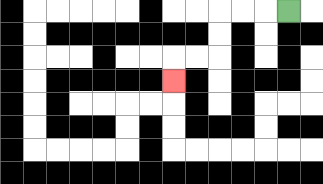{'start': '[12, 0]', 'end': '[7, 3]', 'path_directions': 'L,L,L,D,D,L,L,D', 'path_coordinates': '[[12, 0], [11, 0], [10, 0], [9, 0], [9, 1], [9, 2], [8, 2], [7, 2], [7, 3]]'}